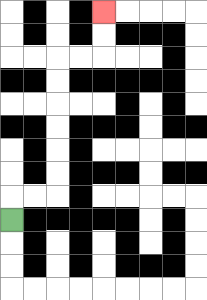{'start': '[0, 9]', 'end': '[4, 0]', 'path_directions': 'U,R,R,U,U,U,U,U,U,R,R,U,U', 'path_coordinates': '[[0, 9], [0, 8], [1, 8], [2, 8], [2, 7], [2, 6], [2, 5], [2, 4], [2, 3], [2, 2], [3, 2], [4, 2], [4, 1], [4, 0]]'}